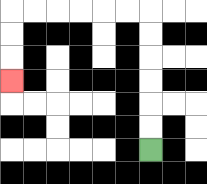{'start': '[6, 6]', 'end': '[0, 3]', 'path_directions': 'U,U,U,U,U,U,L,L,L,L,L,L,D,D,D', 'path_coordinates': '[[6, 6], [6, 5], [6, 4], [6, 3], [6, 2], [6, 1], [6, 0], [5, 0], [4, 0], [3, 0], [2, 0], [1, 0], [0, 0], [0, 1], [0, 2], [0, 3]]'}